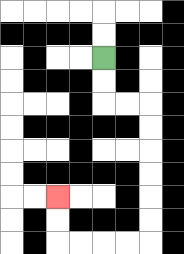{'start': '[4, 2]', 'end': '[2, 8]', 'path_directions': 'D,D,R,R,D,D,D,D,D,D,L,L,L,L,U,U', 'path_coordinates': '[[4, 2], [4, 3], [4, 4], [5, 4], [6, 4], [6, 5], [6, 6], [6, 7], [6, 8], [6, 9], [6, 10], [5, 10], [4, 10], [3, 10], [2, 10], [2, 9], [2, 8]]'}